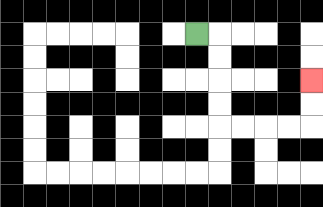{'start': '[8, 1]', 'end': '[13, 3]', 'path_directions': 'R,D,D,D,D,R,R,R,R,U,U', 'path_coordinates': '[[8, 1], [9, 1], [9, 2], [9, 3], [9, 4], [9, 5], [10, 5], [11, 5], [12, 5], [13, 5], [13, 4], [13, 3]]'}